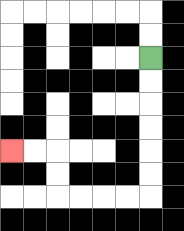{'start': '[6, 2]', 'end': '[0, 6]', 'path_directions': 'D,D,D,D,D,D,L,L,L,L,U,U,L,L', 'path_coordinates': '[[6, 2], [6, 3], [6, 4], [6, 5], [6, 6], [6, 7], [6, 8], [5, 8], [4, 8], [3, 8], [2, 8], [2, 7], [2, 6], [1, 6], [0, 6]]'}